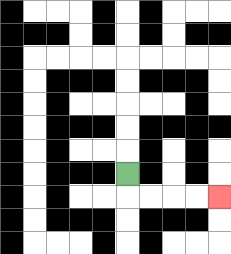{'start': '[5, 7]', 'end': '[9, 8]', 'path_directions': 'D,R,R,R,R', 'path_coordinates': '[[5, 7], [5, 8], [6, 8], [7, 8], [8, 8], [9, 8]]'}